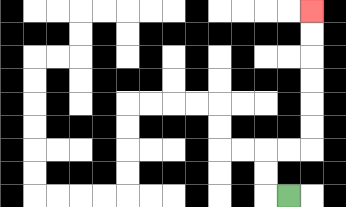{'start': '[12, 8]', 'end': '[13, 0]', 'path_directions': 'L,U,U,R,R,U,U,U,U,U,U', 'path_coordinates': '[[12, 8], [11, 8], [11, 7], [11, 6], [12, 6], [13, 6], [13, 5], [13, 4], [13, 3], [13, 2], [13, 1], [13, 0]]'}